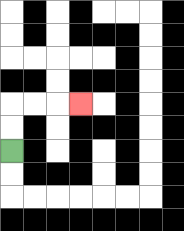{'start': '[0, 6]', 'end': '[3, 4]', 'path_directions': 'U,U,R,R,R', 'path_coordinates': '[[0, 6], [0, 5], [0, 4], [1, 4], [2, 4], [3, 4]]'}